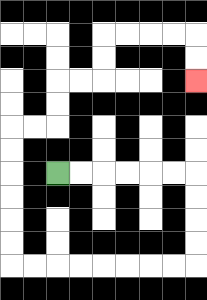{'start': '[2, 7]', 'end': '[8, 3]', 'path_directions': 'R,R,R,R,R,R,D,D,D,D,L,L,L,L,L,L,L,L,U,U,U,U,U,U,R,R,U,U,R,R,U,U,R,R,R,R,D,D', 'path_coordinates': '[[2, 7], [3, 7], [4, 7], [5, 7], [6, 7], [7, 7], [8, 7], [8, 8], [8, 9], [8, 10], [8, 11], [7, 11], [6, 11], [5, 11], [4, 11], [3, 11], [2, 11], [1, 11], [0, 11], [0, 10], [0, 9], [0, 8], [0, 7], [0, 6], [0, 5], [1, 5], [2, 5], [2, 4], [2, 3], [3, 3], [4, 3], [4, 2], [4, 1], [5, 1], [6, 1], [7, 1], [8, 1], [8, 2], [8, 3]]'}